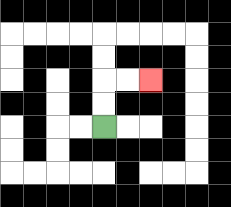{'start': '[4, 5]', 'end': '[6, 3]', 'path_directions': 'U,U,R,R', 'path_coordinates': '[[4, 5], [4, 4], [4, 3], [5, 3], [6, 3]]'}